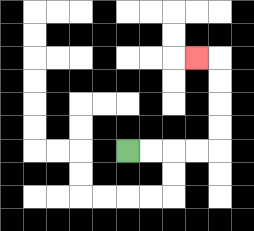{'start': '[5, 6]', 'end': '[8, 2]', 'path_directions': 'R,R,R,R,U,U,U,U,L', 'path_coordinates': '[[5, 6], [6, 6], [7, 6], [8, 6], [9, 6], [9, 5], [9, 4], [9, 3], [9, 2], [8, 2]]'}